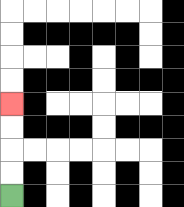{'start': '[0, 8]', 'end': '[0, 4]', 'path_directions': 'U,U,U,U', 'path_coordinates': '[[0, 8], [0, 7], [0, 6], [0, 5], [0, 4]]'}